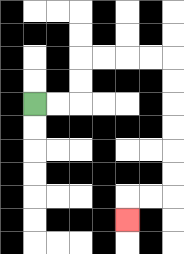{'start': '[1, 4]', 'end': '[5, 9]', 'path_directions': 'R,R,U,U,R,R,R,R,D,D,D,D,D,D,L,L,D', 'path_coordinates': '[[1, 4], [2, 4], [3, 4], [3, 3], [3, 2], [4, 2], [5, 2], [6, 2], [7, 2], [7, 3], [7, 4], [7, 5], [7, 6], [7, 7], [7, 8], [6, 8], [5, 8], [5, 9]]'}